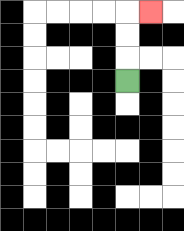{'start': '[5, 3]', 'end': '[6, 0]', 'path_directions': 'U,U,U,R', 'path_coordinates': '[[5, 3], [5, 2], [5, 1], [5, 0], [6, 0]]'}